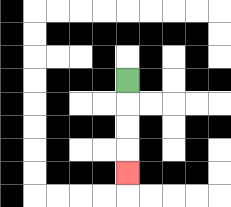{'start': '[5, 3]', 'end': '[5, 7]', 'path_directions': 'D,D,D,D', 'path_coordinates': '[[5, 3], [5, 4], [5, 5], [5, 6], [5, 7]]'}